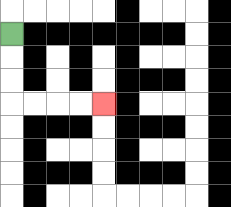{'start': '[0, 1]', 'end': '[4, 4]', 'path_directions': 'D,D,D,R,R,R,R', 'path_coordinates': '[[0, 1], [0, 2], [0, 3], [0, 4], [1, 4], [2, 4], [3, 4], [4, 4]]'}